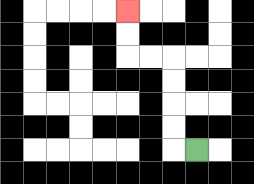{'start': '[8, 6]', 'end': '[5, 0]', 'path_directions': 'L,U,U,U,U,L,L,U,U', 'path_coordinates': '[[8, 6], [7, 6], [7, 5], [7, 4], [7, 3], [7, 2], [6, 2], [5, 2], [5, 1], [5, 0]]'}